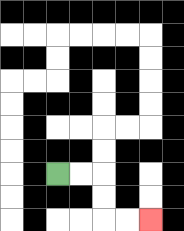{'start': '[2, 7]', 'end': '[6, 9]', 'path_directions': 'R,R,D,D,R,R', 'path_coordinates': '[[2, 7], [3, 7], [4, 7], [4, 8], [4, 9], [5, 9], [6, 9]]'}